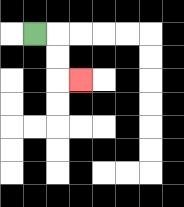{'start': '[1, 1]', 'end': '[3, 3]', 'path_directions': 'R,D,D,R', 'path_coordinates': '[[1, 1], [2, 1], [2, 2], [2, 3], [3, 3]]'}